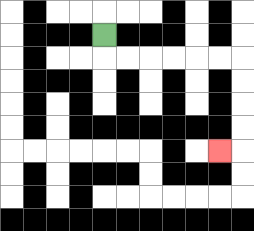{'start': '[4, 1]', 'end': '[9, 6]', 'path_directions': 'D,R,R,R,R,R,R,D,D,D,D,L', 'path_coordinates': '[[4, 1], [4, 2], [5, 2], [6, 2], [7, 2], [8, 2], [9, 2], [10, 2], [10, 3], [10, 4], [10, 5], [10, 6], [9, 6]]'}